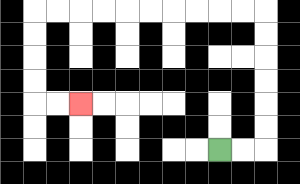{'start': '[9, 6]', 'end': '[3, 4]', 'path_directions': 'R,R,U,U,U,U,U,U,L,L,L,L,L,L,L,L,L,L,D,D,D,D,R,R', 'path_coordinates': '[[9, 6], [10, 6], [11, 6], [11, 5], [11, 4], [11, 3], [11, 2], [11, 1], [11, 0], [10, 0], [9, 0], [8, 0], [7, 0], [6, 0], [5, 0], [4, 0], [3, 0], [2, 0], [1, 0], [1, 1], [1, 2], [1, 3], [1, 4], [2, 4], [3, 4]]'}